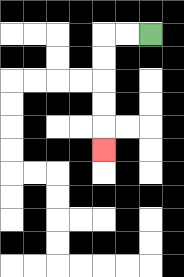{'start': '[6, 1]', 'end': '[4, 6]', 'path_directions': 'L,L,D,D,D,D,D', 'path_coordinates': '[[6, 1], [5, 1], [4, 1], [4, 2], [4, 3], [4, 4], [4, 5], [4, 6]]'}